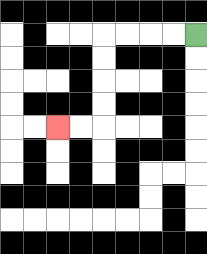{'start': '[8, 1]', 'end': '[2, 5]', 'path_directions': 'L,L,L,L,D,D,D,D,L,L', 'path_coordinates': '[[8, 1], [7, 1], [6, 1], [5, 1], [4, 1], [4, 2], [4, 3], [4, 4], [4, 5], [3, 5], [2, 5]]'}